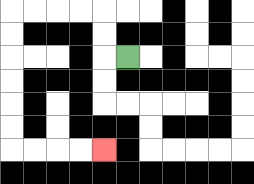{'start': '[5, 2]', 'end': '[4, 6]', 'path_directions': 'L,U,U,L,L,L,L,D,D,D,D,D,D,R,R,R,R', 'path_coordinates': '[[5, 2], [4, 2], [4, 1], [4, 0], [3, 0], [2, 0], [1, 0], [0, 0], [0, 1], [0, 2], [0, 3], [0, 4], [0, 5], [0, 6], [1, 6], [2, 6], [3, 6], [4, 6]]'}